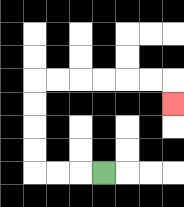{'start': '[4, 7]', 'end': '[7, 4]', 'path_directions': 'L,L,L,U,U,U,U,R,R,R,R,R,R,D', 'path_coordinates': '[[4, 7], [3, 7], [2, 7], [1, 7], [1, 6], [1, 5], [1, 4], [1, 3], [2, 3], [3, 3], [4, 3], [5, 3], [6, 3], [7, 3], [7, 4]]'}